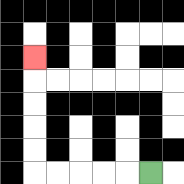{'start': '[6, 7]', 'end': '[1, 2]', 'path_directions': 'L,L,L,L,L,U,U,U,U,U', 'path_coordinates': '[[6, 7], [5, 7], [4, 7], [3, 7], [2, 7], [1, 7], [1, 6], [1, 5], [1, 4], [1, 3], [1, 2]]'}